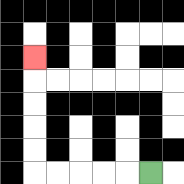{'start': '[6, 7]', 'end': '[1, 2]', 'path_directions': 'L,L,L,L,L,U,U,U,U,U', 'path_coordinates': '[[6, 7], [5, 7], [4, 7], [3, 7], [2, 7], [1, 7], [1, 6], [1, 5], [1, 4], [1, 3], [1, 2]]'}